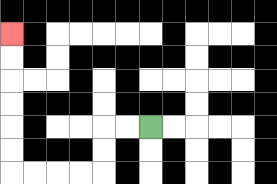{'start': '[6, 5]', 'end': '[0, 1]', 'path_directions': 'L,L,D,D,L,L,L,L,U,U,U,U,U,U', 'path_coordinates': '[[6, 5], [5, 5], [4, 5], [4, 6], [4, 7], [3, 7], [2, 7], [1, 7], [0, 7], [0, 6], [0, 5], [0, 4], [0, 3], [0, 2], [0, 1]]'}